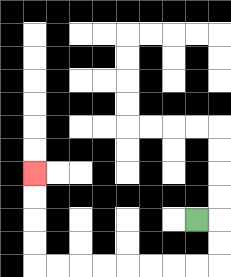{'start': '[8, 9]', 'end': '[1, 7]', 'path_directions': 'R,D,D,L,L,L,L,L,L,L,L,U,U,U,U', 'path_coordinates': '[[8, 9], [9, 9], [9, 10], [9, 11], [8, 11], [7, 11], [6, 11], [5, 11], [4, 11], [3, 11], [2, 11], [1, 11], [1, 10], [1, 9], [1, 8], [1, 7]]'}